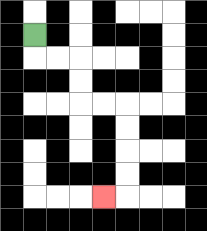{'start': '[1, 1]', 'end': '[4, 8]', 'path_directions': 'D,R,R,D,D,R,R,D,D,D,D,L', 'path_coordinates': '[[1, 1], [1, 2], [2, 2], [3, 2], [3, 3], [3, 4], [4, 4], [5, 4], [5, 5], [5, 6], [5, 7], [5, 8], [4, 8]]'}